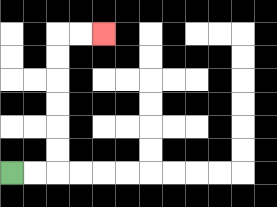{'start': '[0, 7]', 'end': '[4, 1]', 'path_directions': 'R,R,U,U,U,U,U,U,R,R', 'path_coordinates': '[[0, 7], [1, 7], [2, 7], [2, 6], [2, 5], [2, 4], [2, 3], [2, 2], [2, 1], [3, 1], [4, 1]]'}